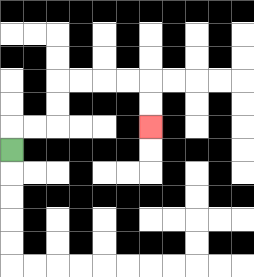{'start': '[0, 6]', 'end': '[6, 5]', 'path_directions': 'U,R,R,U,U,R,R,R,R,D,D', 'path_coordinates': '[[0, 6], [0, 5], [1, 5], [2, 5], [2, 4], [2, 3], [3, 3], [4, 3], [5, 3], [6, 3], [6, 4], [6, 5]]'}